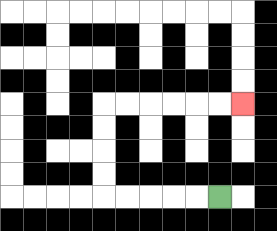{'start': '[9, 8]', 'end': '[10, 4]', 'path_directions': 'L,L,L,L,L,U,U,U,U,R,R,R,R,R,R', 'path_coordinates': '[[9, 8], [8, 8], [7, 8], [6, 8], [5, 8], [4, 8], [4, 7], [4, 6], [4, 5], [4, 4], [5, 4], [6, 4], [7, 4], [8, 4], [9, 4], [10, 4]]'}